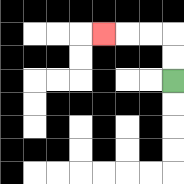{'start': '[7, 3]', 'end': '[4, 1]', 'path_directions': 'U,U,L,L,L', 'path_coordinates': '[[7, 3], [7, 2], [7, 1], [6, 1], [5, 1], [4, 1]]'}